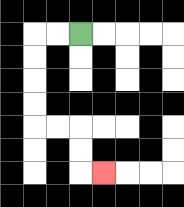{'start': '[3, 1]', 'end': '[4, 7]', 'path_directions': 'L,L,D,D,D,D,R,R,D,D,R', 'path_coordinates': '[[3, 1], [2, 1], [1, 1], [1, 2], [1, 3], [1, 4], [1, 5], [2, 5], [3, 5], [3, 6], [3, 7], [4, 7]]'}